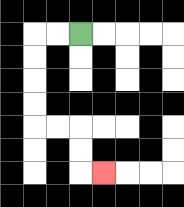{'start': '[3, 1]', 'end': '[4, 7]', 'path_directions': 'L,L,D,D,D,D,R,R,D,D,R', 'path_coordinates': '[[3, 1], [2, 1], [1, 1], [1, 2], [1, 3], [1, 4], [1, 5], [2, 5], [3, 5], [3, 6], [3, 7], [4, 7]]'}